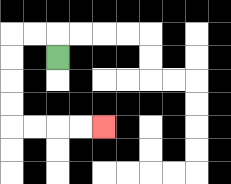{'start': '[2, 2]', 'end': '[4, 5]', 'path_directions': 'U,L,L,D,D,D,D,R,R,R,R', 'path_coordinates': '[[2, 2], [2, 1], [1, 1], [0, 1], [0, 2], [0, 3], [0, 4], [0, 5], [1, 5], [2, 5], [3, 5], [4, 5]]'}